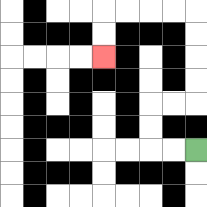{'start': '[8, 6]', 'end': '[4, 2]', 'path_directions': 'L,L,U,U,R,R,U,U,U,U,L,L,L,L,D,D', 'path_coordinates': '[[8, 6], [7, 6], [6, 6], [6, 5], [6, 4], [7, 4], [8, 4], [8, 3], [8, 2], [8, 1], [8, 0], [7, 0], [6, 0], [5, 0], [4, 0], [4, 1], [4, 2]]'}